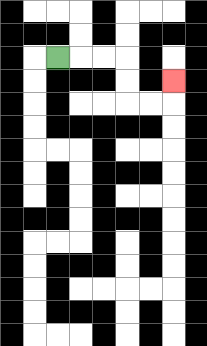{'start': '[2, 2]', 'end': '[7, 3]', 'path_directions': 'R,R,R,D,D,R,R,U', 'path_coordinates': '[[2, 2], [3, 2], [4, 2], [5, 2], [5, 3], [5, 4], [6, 4], [7, 4], [7, 3]]'}